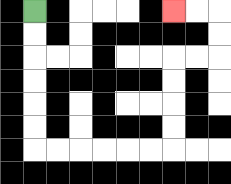{'start': '[1, 0]', 'end': '[7, 0]', 'path_directions': 'D,D,D,D,D,D,R,R,R,R,R,R,U,U,U,U,R,R,U,U,L,L', 'path_coordinates': '[[1, 0], [1, 1], [1, 2], [1, 3], [1, 4], [1, 5], [1, 6], [2, 6], [3, 6], [4, 6], [5, 6], [6, 6], [7, 6], [7, 5], [7, 4], [7, 3], [7, 2], [8, 2], [9, 2], [9, 1], [9, 0], [8, 0], [7, 0]]'}